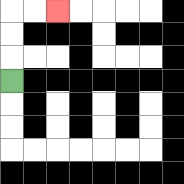{'start': '[0, 3]', 'end': '[2, 0]', 'path_directions': 'U,U,U,R,R', 'path_coordinates': '[[0, 3], [0, 2], [0, 1], [0, 0], [1, 0], [2, 0]]'}